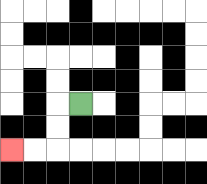{'start': '[3, 4]', 'end': '[0, 6]', 'path_directions': 'L,D,D,L,L', 'path_coordinates': '[[3, 4], [2, 4], [2, 5], [2, 6], [1, 6], [0, 6]]'}